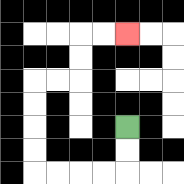{'start': '[5, 5]', 'end': '[5, 1]', 'path_directions': 'D,D,L,L,L,L,U,U,U,U,R,R,U,U,R,R', 'path_coordinates': '[[5, 5], [5, 6], [5, 7], [4, 7], [3, 7], [2, 7], [1, 7], [1, 6], [1, 5], [1, 4], [1, 3], [2, 3], [3, 3], [3, 2], [3, 1], [4, 1], [5, 1]]'}